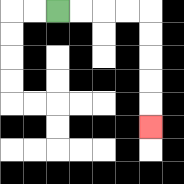{'start': '[2, 0]', 'end': '[6, 5]', 'path_directions': 'R,R,R,R,D,D,D,D,D', 'path_coordinates': '[[2, 0], [3, 0], [4, 0], [5, 0], [6, 0], [6, 1], [6, 2], [6, 3], [6, 4], [6, 5]]'}